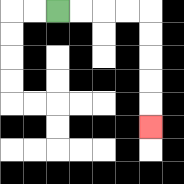{'start': '[2, 0]', 'end': '[6, 5]', 'path_directions': 'R,R,R,R,D,D,D,D,D', 'path_coordinates': '[[2, 0], [3, 0], [4, 0], [5, 0], [6, 0], [6, 1], [6, 2], [6, 3], [6, 4], [6, 5]]'}